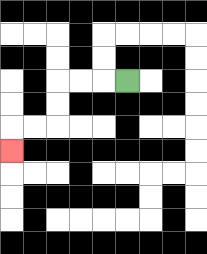{'start': '[5, 3]', 'end': '[0, 6]', 'path_directions': 'L,L,L,D,D,L,L,D', 'path_coordinates': '[[5, 3], [4, 3], [3, 3], [2, 3], [2, 4], [2, 5], [1, 5], [0, 5], [0, 6]]'}